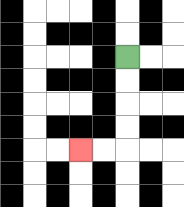{'start': '[5, 2]', 'end': '[3, 6]', 'path_directions': 'D,D,D,D,L,L', 'path_coordinates': '[[5, 2], [5, 3], [5, 4], [5, 5], [5, 6], [4, 6], [3, 6]]'}